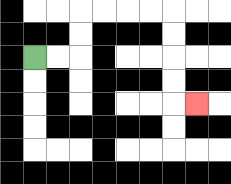{'start': '[1, 2]', 'end': '[8, 4]', 'path_directions': 'R,R,U,U,R,R,R,R,D,D,D,D,R', 'path_coordinates': '[[1, 2], [2, 2], [3, 2], [3, 1], [3, 0], [4, 0], [5, 0], [6, 0], [7, 0], [7, 1], [7, 2], [7, 3], [7, 4], [8, 4]]'}